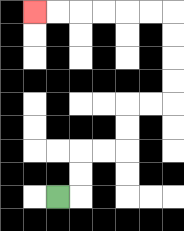{'start': '[2, 8]', 'end': '[1, 0]', 'path_directions': 'R,U,U,R,R,U,U,R,R,U,U,U,U,L,L,L,L,L,L', 'path_coordinates': '[[2, 8], [3, 8], [3, 7], [3, 6], [4, 6], [5, 6], [5, 5], [5, 4], [6, 4], [7, 4], [7, 3], [7, 2], [7, 1], [7, 0], [6, 0], [5, 0], [4, 0], [3, 0], [2, 0], [1, 0]]'}